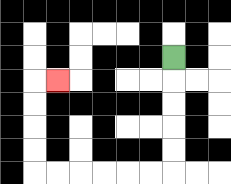{'start': '[7, 2]', 'end': '[2, 3]', 'path_directions': 'D,D,D,D,D,L,L,L,L,L,L,U,U,U,U,R', 'path_coordinates': '[[7, 2], [7, 3], [7, 4], [7, 5], [7, 6], [7, 7], [6, 7], [5, 7], [4, 7], [3, 7], [2, 7], [1, 7], [1, 6], [1, 5], [1, 4], [1, 3], [2, 3]]'}